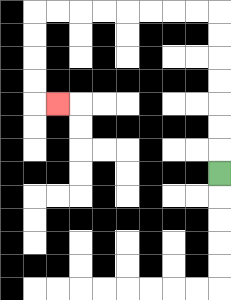{'start': '[9, 7]', 'end': '[2, 4]', 'path_directions': 'U,U,U,U,U,U,U,L,L,L,L,L,L,L,L,D,D,D,D,R', 'path_coordinates': '[[9, 7], [9, 6], [9, 5], [9, 4], [9, 3], [9, 2], [9, 1], [9, 0], [8, 0], [7, 0], [6, 0], [5, 0], [4, 0], [3, 0], [2, 0], [1, 0], [1, 1], [1, 2], [1, 3], [1, 4], [2, 4]]'}